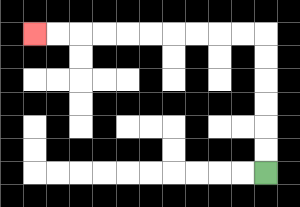{'start': '[11, 7]', 'end': '[1, 1]', 'path_directions': 'U,U,U,U,U,U,L,L,L,L,L,L,L,L,L,L', 'path_coordinates': '[[11, 7], [11, 6], [11, 5], [11, 4], [11, 3], [11, 2], [11, 1], [10, 1], [9, 1], [8, 1], [7, 1], [6, 1], [5, 1], [4, 1], [3, 1], [2, 1], [1, 1]]'}